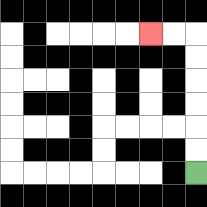{'start': '[8, 7]', 'end': '[6, 1]', 'path_directions': 'U,U,U,U,U,U,L,L', 'path_coordinates': '[[8, 7], [8, 6], [8, 5], [8, 4], [8, 3], [8, 2], [8, 1], [7, 1], [6, 1]]'}